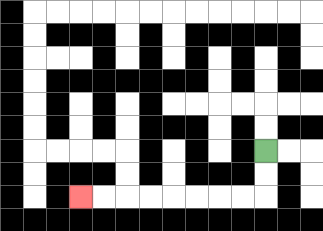{'start': '[11, 6]', 'end': '[3, 8]', 'path_directions': 'D,D,L,L,L,L,L,L,L,L', 'path_coordinates': '[[11, 6], [11, 7], [11, 8], [10, 8], [9, 8], [8, 8], [7, 8], [6, 8], [5, 8], [4, 8], [3, 8]]'}